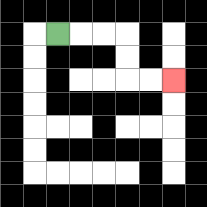{'start': '[2, 1]', 'end': '[7, 3]', 'path_directions': 'R,R,R,D,D,R,R', 'path_coordinates': '[[2, 1], [3, 1], [4, 1], [5, 1], [5, 2], [5, 3], [6, 3], [7, 3]]'}